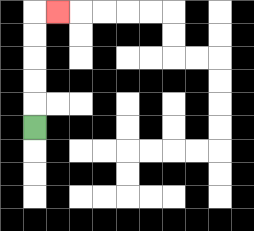{'start': '[1, 5]', 'end': '[2, 0]', 'path_directions': 'U,U,U,U,U,R', 'path_coordinates': '[[1, 5], [1, 4], [1, 3], [1, 2], [1, 1], [1, 0], [2, 0]]'}